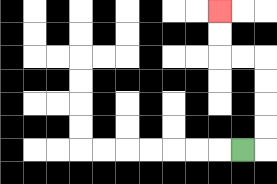{'start': '[10, 6]', 'end': '[9, 0]', 'path_directions': 'R,U,U,U,U,L,L,U,U', 'path_coordinates': '[[10, 6], [11, 6], [11, 5], [11, 4], [11, 3], [11, 2], [10, 2], [9, 2], [9, 1], [9, 0]]'}